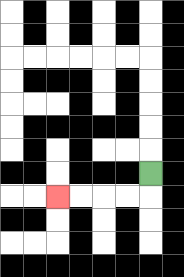{'start': '[6, 7]', 'end': '[2, 8]', 'path_directions': 'D,L,L,L,L', 'path_coordinates': '[[6, 7], [6, 8], [5, 8], [4, 8], [3, 8], [2, 8]]'}